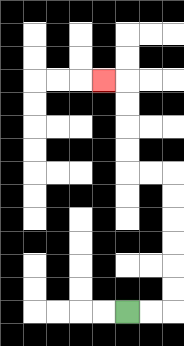{'start': '[5, 13]', 'end': '[4, 3]', 'path_directions': 'R,R,U,U,U,U,U,U,L,L,U,U,U,U,L', 'path_coordinates': '[[5, 13], [6, 13], [7, 13], [7, 12], [7, 11], [7, 10], [7, 9], [7, 8], [7, 7], [6, 7], [5, 7], [5, 6], [5, 5], [5, 4], [5, 3], [4, 3]]'}